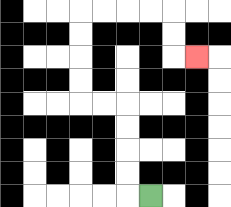{'start': '[6, 8]', 'end': '[8, 2]', 'path_directions': 'L,U,U,U,U,L,L,U,U,U,U,R,R,R,R,D,D,R', 'path_coordinates': '[[6, 8], [5, 8], [5, 7], [5, 6], [5, 5], [5, 4], [4, 4], [3, 4], [3, 3], [3, 2], [3, 1], [3, 0], [4, 0], [5, 0], [6, 0], [7, 0], [7, 1], [7, 2], [8, 2]]'}